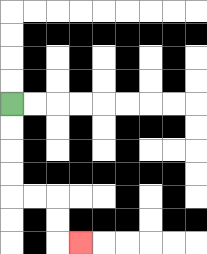{'start': '[0, 4]', 'end': '[3, 10]', 'path_directions': 'D,D,D,D,R,R,D,D,R', 'path_coordinates': '[[0, 4], [0, 5], [0, 6], [0, 7], [0, 8], [1, 8], [2, 8], [2, 9], [2, 10], [3, 10]]'}